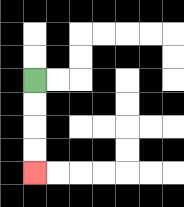{'start': '[1, 3]', 'end': '[1, 7]', 'path_directions': 'D,D,D,D', 'path_coordinates': '[[1, 3], [1, 4], [1, 5], [1, 6], [1, 7]]'}